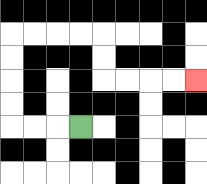{'start': '[3, 5]', 'end': '[8, 3]', 'path_directions': 'L,L,L,U,U,U,U,R,R,R,R,D,D,R,R,R,R', 'path_coordinates': '[[3, 5], [2, 5], [1, 5], [0, 5], [0, 4], [0, 3], [0, 2], [0, 1], [1, 1], [2, 1], [3, 1], [4, 1], [4, 2], [4, 3], [5, 3], [6, 3], [7, 3], [8, 3]]'}